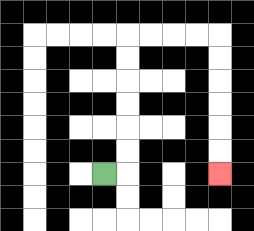{'start': '[4, 7]', 'end': '[9, 7]', 'path_directions': 'R,U,U,U,U,U,U,R,R,R,R,D,D,D,D,D,D', 'path_coordinates': '[[4, 7], [5, 7], [5, 6], [5, 5], [5, 4], [5, 3], [5, 2], [5, 1], [6, 1], [7, 1], [8, 1], [9, 1], [9, 2], [9, 3], [9, 4], [9, 5], [9, 6], [9, 7]]'}